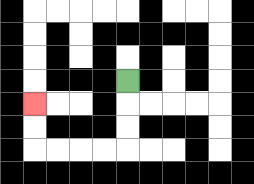{'start': '[5, 3]', 'end': '[1, 4]', 'path_directions': 'D,D,D,L,L,L,L,U,U', 'path_coordinates': '[[5, 3], [5, 4], [5, 5], [5, 6], [4, 6], [3, 6], [2, 6], [1, 6], [1, 5], [1, 4]]'}